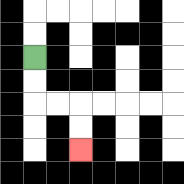{'start': '[1, 2]', 'end': '[3, 6]', 'path_directions': 'D,D,R,R,D,D', 'path_coordinates': '[[1, 2], [1, 3], [1, 4], [2, 4], [3, 4], [3, 5], [3, 6]]'}